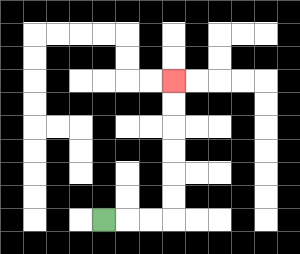{'start': '[4, 9]', 'end': '[7, 3]', 'path_directions': 'R,R,R,U,U,U,U,U,U', 'path_coordinates': '[[4, 9], [5, 9], [6, 9], [7, 9], [7, 8], [7, 7], [7, 6], [7, 5], [7, 4], [7, 3]]'}